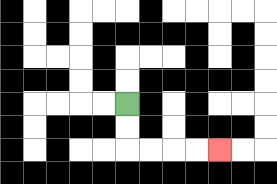{'start': '[5, 4]', 'end': '[9, 6]', 'path_directions': 'D,D,R,R,R,R', 'path_coordinates': '[[5, 4], [5, 5], [5, 6], [6, 6], [7, 6], [8, 6], [9, 6]]'}